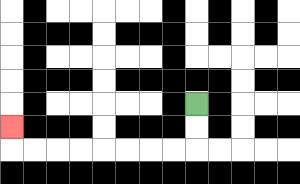{'start': '[8, 4]', 'end': '[0, 5]', 'path_directions': 'D,D,L,L,L,L,L,L,L,L,U', 'path_coordinates': '[[8, 4], [8, 5], [8, 6], [7, 6], [6, 6], [5, 6], [4, 6], [3, 6], [2, 6], [1, 6], [0, 6], [0, 5]]'}